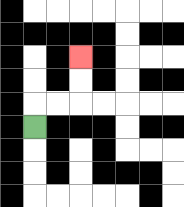{'start': '[1, 5]', 'end': '[3, 2]', 'path_directions': 'U,R,R,U,U', 'path_coordinates': '[[1, 5], [1, 4], [2, 4], [3, 4], [3, 3], [3, 2]]'}